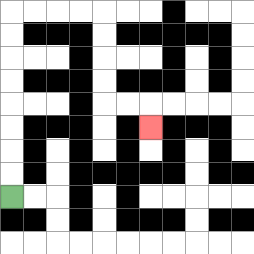{'start': '[0, 8]', 'end': '[6, 5]', 'path_directions': 'U,U,U,U,U,U,U,U,R,R,R,R,D,D,D,D,R,R,D', 'path_coordinates': '[[0, 8], [0, 7], [0, 6], [0, 5], [0, 4], [0, 3], [0, 2], [0, 1], [0, 0], [1, 0], [2, 0], [3, 0], [4, 0], [4, 1], [4, 2], [4, 3], [4, 4], [5, 4], [6, 4], [6, 5]]'}